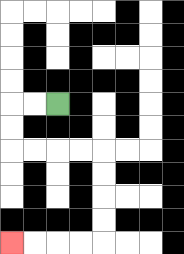{'start': '[2, 4]', 'end': '[0, 10]', 'path_directions': 'L,L,D,D,R,R,R,R,D,D,D,D,L,L,L,L', 'path_coordinates': '[[2, 4], [1, 4], [0, 4], [0, 5], [0, 6], [1, 6], [2, 6], [3, 6], [4, 6], [4, 7], [4, 8], [4, 9], [4, 10], [3, 10], [2, 10], [1, 10], [0, 10]]'}